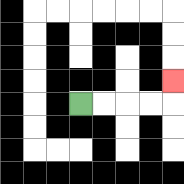{'start': '[3, 4]', 'end': '[7, 3]', 'path_directions': 'R,R,R,R,U', 'path_coordinates': '[[3, 4], [4, 4], [5, 4], [6, 4], [7, 4], [7, 3]]'}